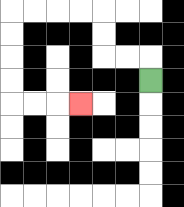{'start': '[6, 3]', 'end': '[3, 4]', 'path_directions': 'U,L,L,U,U,L,L,L,L,D,D,D,D,R,R,R', 'path_coordinates': '[[6, 3], [6, 2], [5, 2], [4, 2], [4, 1], [4, 0], [3, 0], [2, 0], [1, 0], [0, 0], [0, 1], [0, 2], [0, 3], [0, 4], [1, 4], [2, 4], [3, 4]]'}